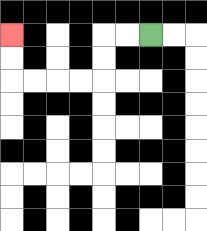{'start': '[6, 1]', 'end': '[0, 1]', 'path_directions': 'L,L,D,D,L,L,L,L,U,U', 'path_coordinates': '[[6, 1], [5, 1], [4, 1], [4, 2], [4, 3], [3, 3], [2, 3], [1, 3], [0, 3], [0, 2], [0, 1]]'}